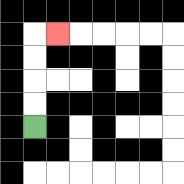{'start': '[1, 5]', 'end': '[2, 1]', 'path_directions': 'U,U,U,U,R', 'path_coordinates': '[[1, 5], [1, 4], [1, 3], [1, 2], [1, 1], [2, 1]]'}